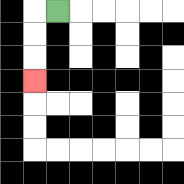{'start': '[2, 0]', 'end': '[1, 3]', 'path_directions': 'L,D,D,D', 'path_coordinates': '[[2, 0], [1, 0], [1, 1], [1, 2], [1, 3]]'}